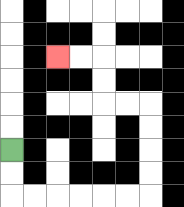{'start': '[0, 6]', 'end': '[2, 2]', 'path_directions': 'D,D,R,R,R,R,R,R,U,U,U,U,L,L,U,U,L,L', 'path_coordinates': '[[0, 6], [0, 7], [0, 8], [1, 8], [2, 8], [3, 8], [4, 8], [5, 8], [6, 8], [6, 7], [6, 6], [6, 5], [6, 4], [5, 4], [4, 4], [4, 3], [4, 2], [3, 2], [2, 2]]'}